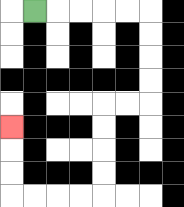{'start': '[1, 0]', 'end': '[0, 5]', 'path_directions': 'R,R,R,R,R,D,D,D,D,L,L,D,D,D,D,L,L,L,L,U,U,U', 'path_coordinates': '[[1, 0], [2, 0], [3, 0], [4, 0], [5, 0], [6, 0], [6, 1], [6, 2], [6, 3], [6, 4], [5, 4], [4, 4], [4, 5], [4, 6], [4, 7], [4, 8], [3, 8], [2, 8], [1, 8], [0, 8], [0, 7], [0, 6], [0, 5]]'}